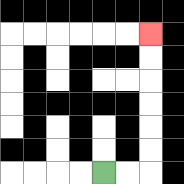{'start': '[4, 7]', 'end': '[6, 1]', 'path_directions': 'R,R,U,U,U,U,U,U', 'path_coordinates': '[[4, 7], [5, 7], [6, 7], [6, 6], [6, 5], [6, 4], [6, 3], [6, 2], [6, 1]]'}